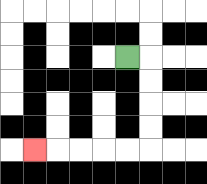{'start': '[5, 2]', 'end': '[1, 6]', 'path_directions': 'R,D,D,D,D,L,L,L,L,L', 'path_coordinates': '[[5, 2], [6, 2], [6, 3], [6, 4], [6, 5], [6, 6], [5, 6], [4, 6], [3, 6], [2, 6], [1, 6]]'}